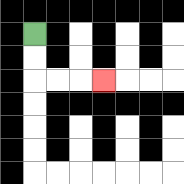{'start': '[1, 1]', 'end': '[4, 3]', 'path_directions': 'D,D,R,R,R', 'path_coordinates': '[[1, 1], [1, 2], [1, 3], [2, 3], [3, 3], [4, 3]]'}